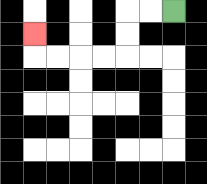{'start': '[7, 0]', 'end': '[1, 1]', 'path_directions': 'L,L,D,D,L,L,L,L,U', 'path_coordinates': '[[7, 0], [6, 0], [5, 0], [5, 1], [5, 2], [4, 2], [3, 2], [2, 2], [1, 2], [1, 1]]'}